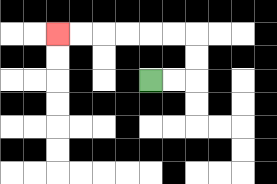{'start': '[6, 3]', 'end': '[2, 1]', 'path_directions': 'R,R,U,U,L,L,L,L,L,L', 'path_coordinates': '[[6, 3], [7, 3], [8, 3], [8, 2], [8, 1], [7, 1], [6, 1], [5, 1], [4, 1], [3, 1], [2, 1]]'}